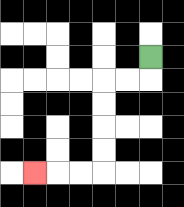{'start': '[6, 2]', 'end': '[1, 7]', 'path_directions': 'D,L,L,D,D,D,D,L,L,L', 'path_coordinates': '[[6, 2], [6, 3], [5, 3], [4, 3], [4, 4], [4, 5], [4, 6], [4, 7], [3, 7], [2, 7], [1, 7]]'}